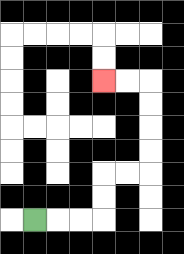{'start': '[1, 9]', 'end': '[4, 3]', 'path_directions': 'R,R,R,U,U,R,R,U,U,U,U,L,L', 'path_coordinates': '[[1, 9], [2, 9], [3, 9], [4, 9], [4, 8], [4, 7], [5, 7], [6, 7], [6, 6], [6, 5], [6, 4], [6, 3], [5, 3], [4, 3]]'}